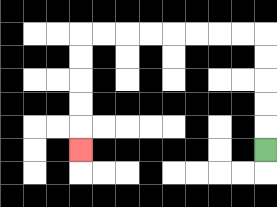{'start': '[11, 6]', 'end': '[3, 6]', 'path_directions': 'U,U,U,U,U,L,L,L,L,L,L,L,L,D,D,D,D,D', 'path_coordinates': '[[11, 6], [11, 5], [11, 4], [11, 3], [11, 2], [11, 1], [10, 1], [9, 1], [8, 1], [7, 1], [6, 1], [5, 1], [4, 1], [3, 1], [3, 2], [3, 3], [3, 4], [3, 5], [3, 6]]'}